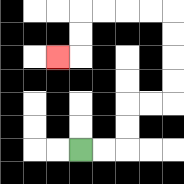{'start': '[3, 6]', 'end': '[2, 2]', 'path_directions': 'R,R,U,U,R,R,U,U,U,U,L,L,L,L,D,D,L', 'path_coordinates': '[[3, 6], [4, 6], [5, 6], [5, 5], [5, 4], [6, 4], [7, 4], [7, 3], [7, 2], [7, 1], [7, 0], [6, 0], [5, 0], [4, 0], [3, 0], [3, 1], [3, 2], [2, 2]]'}